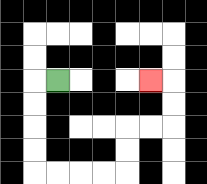{'start': '[2, 3]', 'end': '[6, 3]', 'path_directions': 'L,D,D,D,D,R,R,R,R,U,U,R,R,U,U,L', 'path_coordinates': '[[2, 3], [1, 3], [1, 4], [1, 5], [1, 6], [1, 7], [2, 7], [3, 7], [4, 7], [5, 7], [5, 6], [5, 5], [6, 5], [7, 5], [7, 4], [7, 3], [6, 3]]'}